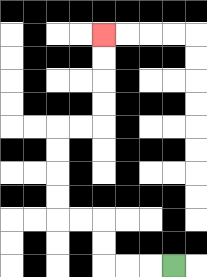{'start': '[7, 11]', 'end': '[4, 1]', 'path_directions': 'L,L,L,U,U,L,L,U,U,U,U,R,R,U,U,U,U', 'path_coordinates': '[[7, 11], [6, 11], [5, 11], [4, 11], [4, 10], [4, 9], [3, 9], [2, 9], [2, 8], [2, 7], [2, 6], [2, 5], [3, 5], [4, 5], [4, 4], [4, 3], [4, 2], [4, 1]]'}